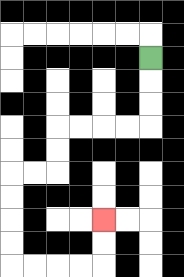{'start': '[6, 2]', 'end': '[4, 9]', 'path_directions': 'D,D,D,L,L,L,L,D,D,L,L,D,D,D,D,R,R,R,R,U,U', 'path_coordinates': '[[6, 2], [6, 3], [6, 4], [6, 5], [5, 5], [4, 5], [3, 5], [2, 5], [2, 6], [2, 7], [1, 7], [0, 7], [0, 8], [0, 9], [0, 10], [0, 11], [1, 11], [2, 11], [3, 11], [4, 11], [4, 10], [4, 9]]'}